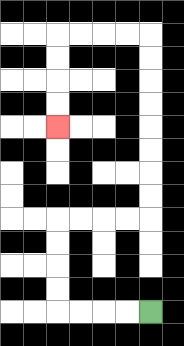{'start': '[6, 13]', 'end': '[2, 5]', 'path_directions': 'L,L,L,L,U,U,U,U,R,R,R,R,U,U,U,U,U,U,U,U,L,L,L,L,D,D,D,D', 'path_coordinates': '[[6, 13], [5, 13], [4, 13], [3, 13], [2, 13], [2, 12], [2, 11], [2, 10], [2, 9], [3, 9], [4, 9], [5, 9], [6, 9], [6, 8], [6, 7], [6, 6], [6, 5], [6, 4], [6, 3], [6, 2], [6, 1], [5, 1], [4, 1], [3, 1], [2, 1], [2, 2], [2, 3], [2, 4], [2, 5]]'}